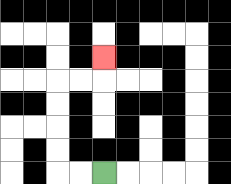{'start': '[4, 7]', 'end': '[4, 2]', 'path_directions': 'L,L,U,U,U,U,R,R,U', 'path_coordinates': '[[4, 7], [3, 7], [2, 7], [2, 6], [2, 5], [2, 4], [2, 3], [3, 3], [4, 3], [4, 2]]'}